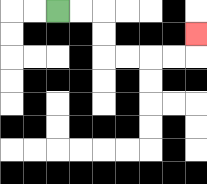{'start': '[2, 0]', 'end': '[8, 1]', 'path_directions': 'R,R,D,D,R,R,R,R,U', 'path_coordinates': '[[2, 0], [3, 0], [4, 0], [4, 1], [4, 2], [5, 2], [6, 2], [7, 2], [8, 2], [8, 1]]'}